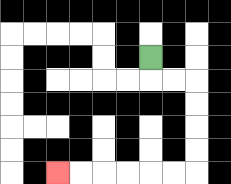{'start': '[6, 2]', 'end': '[2, 7]', 'path_directions': 'D,R,R,D,D,D,D,L,L,L,L,L,L', 'path_coordinates': '[[6, 2], [6, 3], [7, 3], [8, 3], [8, 4], [8, 5], [8, 6], [8, 7], [7, 7], [6, 7], [5, 7], [4, 7], [3, 7], [2, 7]]'}